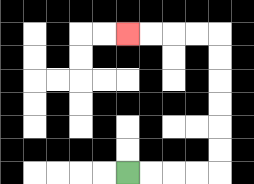{'start': '[5, 7]', 'end': '[5, 1]', 'path_directions': 'R,R,R,R,U,U,U,U,U,U,L,L,L,L', 'path_coordinates': '[[5, 7], [6, 7], [7, 7], [8, 7], [9, 7], [9, 6], [9, 5], [9, 4], [9, 3], [9, 2], [9, 1], [8, 1], [7, 1], [6, 1], [5, 1]]'}